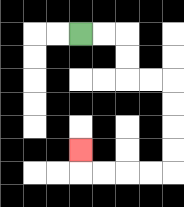{'start': '[3, 1]', 'end': '[3, 6]', 'path_directions': 'R,R,D,D,R,R,D,D,D,D,L,L,L,L,U', 'path_coordinates': '[[3, 1], [4, 1], [5, 1], [5, 2], [5, 3], [6, 3], [7, 3], [7, 4], [7, 5], [7, 6], [7, 7], [6, 7], [5, 7], [4, 7], [3, 7], [3, 6]]'}